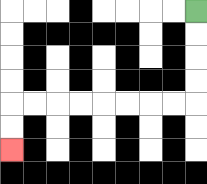{'start': '[8, 0]', 'end': '[0, 6]', 'path_directions': 'D,D,D,D,L,L,L,L,L,L,L,L,D,D', 'path_coordinates': '[[8, 0], [8, 1], [8, 2], [8, 3], [8, 4], [7, 4], [6, 4], [5, 4], [4, 4], [3, 4], [2, 4], [1, 4], [0, 4], [0, 5], [0, 6]]'}